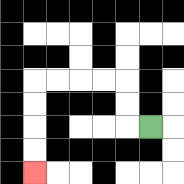{'start': '[6, 5]', 'end': '[1, 7]', 'path_directions': 'L,U,U,L,L,L,L,D,D,D,D', 'path_coordinates': '[[6, 5], [5, 5], [5, 4], [5, 3], [4, 3], [3, 3], [2, 3], [1, 3], [1, 4], [1, 5], [1, 6], [1, 7]]'}